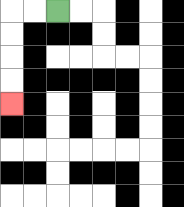{'start': '[2, 0]', 'end': '[0, 4]', 'path_directions': 'L,L,D,D,D,D', 'path_coordinates': '[[2, 0], [1, 0], [0, 0], [0, 1], [0, 2], [0, 3], [0, 4]]'}